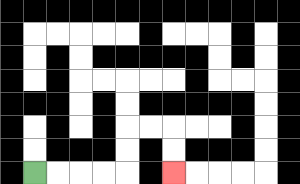{'start': '[1, 7]', 'end': '[7, 7]', 'path_directions': 'R,R,R,R,U,U,R,R,D,D', 'path_coordinates': '[[1, 7], [2, 7], [3, 7], [4, 7], [5, 7], [5, 6], [5, 5], [6, 5], [7, 5], [7, 6], [7, 7]]'}